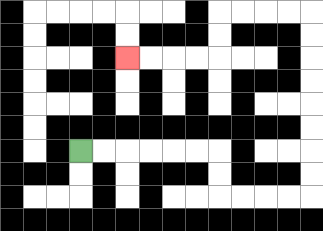{'start': '[3, 6]', 'end': '[5, 2]', 'path_directions': 'R,R,R,R,R,R,D,D,R,R,R,R,U,U,U,U,U,U,U,U,L,L,L,L,D,D,L,L,L,L', 'path_coordinates': '[[3, 6], [4, 6], [5, 6], [6, 6], [7, 6], [8, 6], [9, 6], [9, 7], [9, 8], [10, 8], [11, 8], [12, 8], [13, 8], [13, 7], [13, 6], [13, 5], [13, 4], [13, 3], [13, 2], [13, 1], [13, 0], [12, 0], [11, 0], [10, 0], [9, 0], [9, 1], [9, 2], [8, 2], [7, 2], [6, 2], [5, 2]]'}